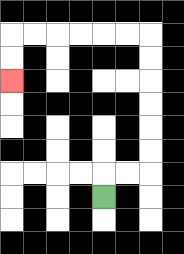{'start': '[4, 8]', 'end': '[0, 3]', 'path_directions': 'U,R,R,U,U,U,U,U,U,L,L,L,L,L,L,D,D', 'path_coordinates': '[[4, 8], [4, 7], [5, 7], [6, 7], [6, 6], [6, 5], [6, 4], [6, 3], [6, 2], [6, 1], [5, 1], [4, 1], [3, 1], [2, 1], [1, 1], [0, 1], [0, 2], [0, 3]]'}